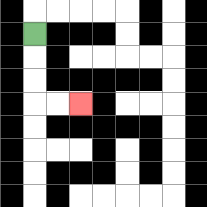{'start': '[1, 1]', 'end': '[3, 4]', 'path_directions': 'D,D,D,R,R', 'path_coordinates': '[[1, 1], [1, 2], [1, 3], [1, 4], [2, 4], [3, 4]]'}